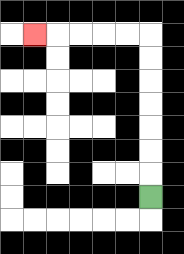{'start': '[6, 8]', 'end': '[1, 1]', 'path_directions': 'U,U,U,U,U,U,U,L,L,L,L,L', 'path_coordinates': '[[6, 8], [6, 7], [6, 6], [6, 5], [6, 4], [6, 3], [6, 2], [6, 1], [5, 1], [4, 1], [3, 1], [2, 1], [1, 1]]'}